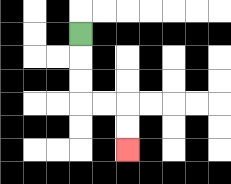{'start': '[3, 1]', 'end': '[5, 6]', 'path_directions': 'D,D,D,R,R,D,D', 'path_coordinates': '[[3, 1], [3, 2], [3, 3], [3, 4], [4, 4], [5, 4], [5, 5], [5, 6]]'}